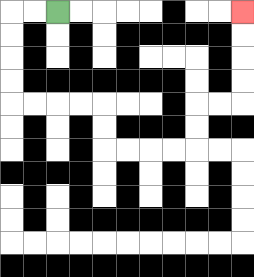{'start': '[2, 0]', 'end': '[10, 0]', 'path_directions': 'L,L,D,D,D,D,R,R,R,R,D,D,R,R,R,R,U,U,R,R,U,U,U,U', 'path_coordinates': '[[2, 0], [1, 0], [0, 0], [0, 1], [0, 2], [0, 3], [0, 4], [1, 4], [2, 4], [3, 4], [4, 4], [4, 5], [4, 6], [5, 6], [6, 6], [7, 6], [8, 6], [8, 5], [8, 4], [9, 4], [10, 4], [10, 3], [10, 2], [10, 1], [10, 0]]'}